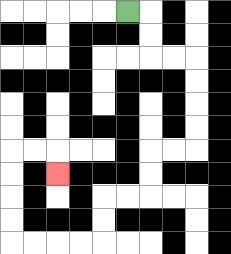{'start': '[5, 0]', 'end': '[2, 7]', 'path_directions': 'R,D,D,R,R,D,D,D,D,L,L,D,D,L,L,D,D,L,L,L,L,U,U,U,U,R,R,D', 'path_coordinates': '[[5, 0], [6, 0], [6, 1], [6, 2], [7, 2], [8, 2], [8, 3], [8, 4], [8, 5], [8, 6], [7, 6], [6, 6], [6, 7], [6, 8], [5, 8], [4, 8], [4, 9], [4, 10], [3, 10], [2, 10], [1, 10], [0, 10], [0, 9], [0, 8], [0, 7], [0, 6], [1, 6], [2, 6], [2, 7]]'}